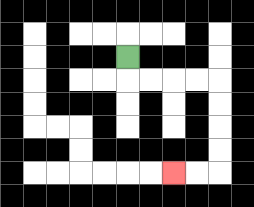{'start': '[5, 2]', 'end': '[7, 7]', 'path_directions': 'D,R,R,R,R,D,D,D,D,L,L', 'path_coordinates': '[[5, 2], [5, 3], [6, 3], [7, 3], [8, 3], [9, 3], [9, 4], [9, 5], [9, 6], [9, 7], [8, 7], [7, 7]]'}